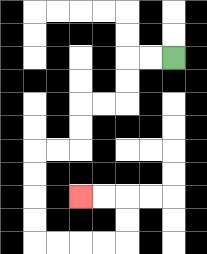{'start': '[7, 2]', 'end': '[3, 8]', 'path_directions': 'L,L,D,D,L,L,D,D,L,L,D,D,D,D,R,R,R,R,U,U,L,L', 'path_coordinates': '[[7, 2], [6, 2], [5, 2], [5, 3], [5, 4], [4, 4], [3, 4], [3, 5], [3, 6], [2, 6], [1, 6], [1, 7], [1, 8], [1, 9], [1, 10], [2, 10], [3, 10], [4, 10], [5, 10], [5, 9], [5, 8], [4, 8], [3, 8]]'}